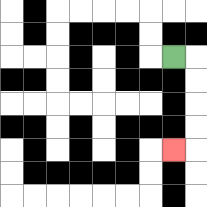{'start': '[7, 2]', 'end': '[7, 6]', 'path_directions': 'R,D,D,D,D,L', 'path_coordinates': '[[7, 2], [8, 2], [8, 3], [8, 4], [8, 5], [8, 6], [7, 6]]'}